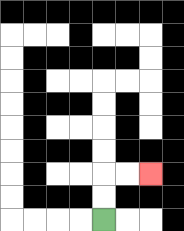{'start': '[4, 9]', 'end': '[6, 7]', 'path_directions': 'U,U,R,R', 'path_coordinates': '[[4, 9], [4, 8], [4, 7], [5, 7], [6, 7]]'}